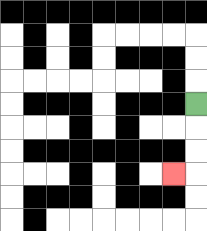{'start': '[8, 4]', 'end': '[7, 7]', 'path_directions': 'D,D,D,L', 'path_coordinates': '[[8, 4], [8, 5], [8, 6], [8, 7], [7, 7]]'}